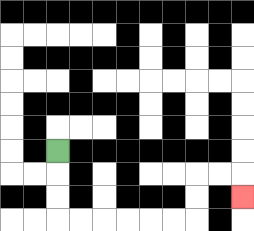{'start': '[2, 6]', 'end': '[10, 8]', 'path_directions': 'D,D,D,R,R,R,R,R,R,U,U,R,R,D', 'path_coordinates': '[[2, 6], [2, 7], [2, 8], [2, 9], [3, 9], [4, 9], [5, 9], [6, 9], [7, 9], [8, 9], [8, 8], [8, 7], [9, 7], [10, 7], [10, 8]]'}